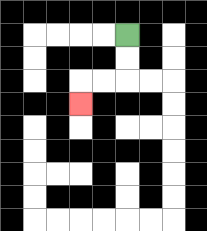{'start': '[5, 1]', 'end': '[3, 4]', 'path_directions': 'D,D,L,L,D', 'path_coordinates': '[[5, 1], [5, 2], [5, 3], [4, 3], [3, 3], [3, 4]]'}